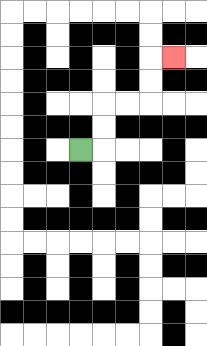{'start': '[3, 6]', 'end': '[7, 2]', 'path_directions': 'R,U,U,R,R,U,U,R', 'path_coordinates': '[[3, 6], [4, 6], [4, 5], [4, 4], [5, 4], [6, 4], [6, 3], [6, 2], [7, 2]]'}